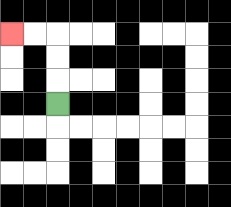{'start': '[2, 4]', 'end': '[0, 1]', 'path_directions': 'U,U,U,L,L', 'path_coordinates': '[[2, 4], [2, 3], [2, 2], [2, 1], [1, 1], [0, 1]]'}